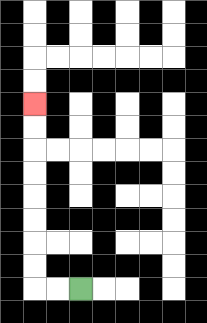{'start': '[3, 12]', 'end': '[1, 4]', 'path_directions': 'L,L,U,U,U,U,U,U,U,U', 'path_coordinates': '[[3, 12], [2, 12], [1, 12], [1, 11], [1, 10], [1, 9], [1, 8], [1, 7], [1, 6], [1, 5], [1, 4]]'}